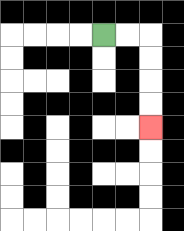{'start': '[4, 1]', 'end': '[6, 5]', 'path_directions': 'R,R,D,D,D,D', 'path_coordinates': '[[4, 1], [5, 1], [6, 1], [6, 2], [6, 3], [6, 4], [6, 5]]'}